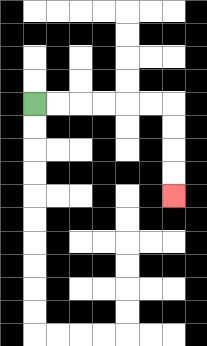{'start': '[1, 4]', 'end': '[7, 8]', 'path_directions': 'R,R,R,R,R,R,D,D,D,D', 'path_coordinates': '[[1, 4], [2, 4], [3, 4], [4, 4], [5, 4], [6, 4], [7, 4], [7, 5], [7, 6], [7, 7], [7, 8]]'}